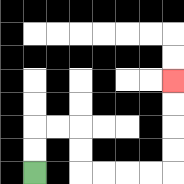{'start': '[1, 7]', 'end': '[7, 3]', 'path_directions': 'U,U,R,R,D,D,R,R,R,R,U,U,U,U', 'path_coordinates': '[[1, 7], [1, 6], [1, 5], [2, 5], [3, 5], [3, 6], [3, 7], [4, 7], [5, 7], [6, 7], [7, 7], [7, 6], [7, 5], [7, 4], [7, 3]]'}